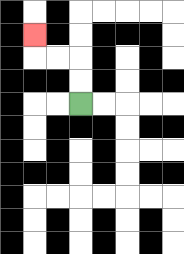{'start': '[3, 4]', 'end': '[1, 1]', 'path_directions': 'U,U,L,L,U', 'path_coordinates': '[[3, 4], [3, 3], [3, 2], [2, 2], [1, 2], [1, 1]]'}